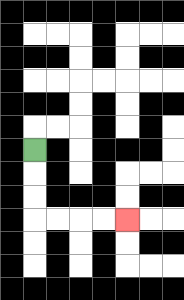{'start': '[1, 6]', 'end': '[5, 9]', 'path_directions': 'D,D,D,R,R,R,R', 'path_coordinates': '[[1, 6], [1, 7], [1, 8], [1, 9], [2, 9], [3, 9], [4, 9], [5, 9]]'}